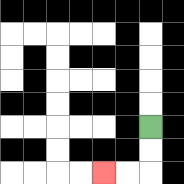{'start': '[6, 5]', 'end': '[4, 7]', 'path_directions': 'D,D,L,L', 'path_coordinates': '[[6, 5], [6, 6], [6, 7], [5, 7], [4, 7]]'}